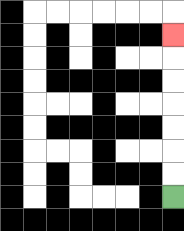{'start': '[7, 8]', 'end': '[7, 1]', 'path_directions': 'U,U,U,U,U,U,U', 'path_coordinates': '[[7, 8], [7, 7], [7, 6], [7, 5], [7, 4], [7, 3], [7, 2], [7, 1]]'}